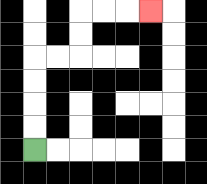{'start': '[1, 6]', 'end': '[6, 0]', 'path_directions': 'U,U,U,U,R,R,U,U,R,R,R', 'path_coordinates': '[[1, 6], [1, 5], [1, 4], [1, 3], [1, 2], [2, 2], [3, 2], [3, 1], [3, 0], [4, 0], [5, 0], [6, 0]]'}